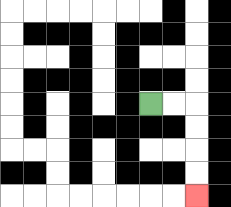{'start': '[6, 4]', 'end': '[8, 8]', 'path_directions': 'R,R,D,D,D,D', 'path_coordinates': '[[6, 4], [7, 4], [8, 4], [8, 5], [8, 6], [8, 7], [8, 8]]'}